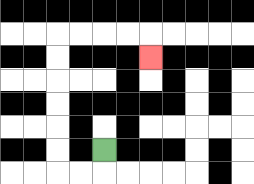{'start': '[4, 6]', 'end': '[6, 2]', 'path_directions': 'D,L,L,U,U,U,U,U,U,R,R,R,R,D', 'path_coordinates': '[[4, 6], [4, 7], [3, 7], [2, 7], [2, 6], [2, 5], [2, 4], [2, 3], [2, 2], [2, 1], [3, 1], [4, 1], [5, 1], [6, 1], [6, 2]]'}